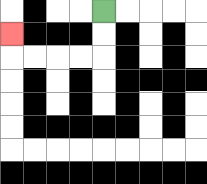{'start': '[4, 0]', 'end': '[0, 1]', 'path_directions': 'D,D,L,L,L,L,U', 'path_coordinates': '[[4, 0], [4, 1], [4, 2], [3, 2], [2, 2], [1, 2], [0, 2], [0, 1]]'}